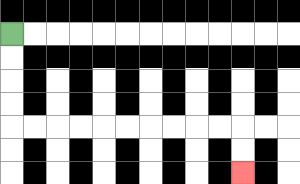{'start': '[0, 1]', 'end': '[10, 7]', 'path_directions': 'D,D,D,D,R,R,R,R,R,R,R,R,R,R,D,D', 'path_coordinates': '[[0, 1], [0, 2], [0, 3], [0, 4], [0, 5], [1, 5], [2, 5], [3, 5], [4, 5], [5, 5], [6, 5], [7, 5], [8, 5], [9, 5], [10, 5], [10, 6], [10, 7]]'}